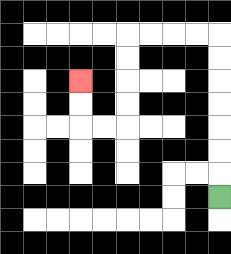{'start': '[9, 8]', 'end': '[3, 3]', 'path_directions': 'U,U,U,U,U,U,U,L,L,L,L,D,D,D,D,L,L,U,U', 'path_coordinates': '[[9, 8], [9, 7], [9, 6], [9, 5], [9, 4], [9, 3], [9, 2], [9, 1], [8, 1], [7, 1], [6, 1], [5, 1], [5, 2], [5, 3], [5, 4], [5, 5], [4, 5], [3, 5], [3, 4], [3, 3]]'}